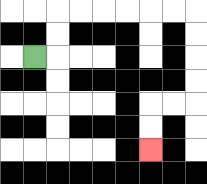{'start': '[1, 2]', 'end': '[6, 6]', 'path_directions': 'R,U,U,R,R,R,R,R,R,D,D,D,D,L,L,D,D', 'path_coordinates': '[[1, 2], [2, 2], [2, 1], [2, 0], [3, 0], [4, 0], [5, 0], [6, 0], [7, 0], [8, 0], [8, 1], [8, 2], [8, 3], [8, 4], [7, 4], [6, 4], [6, 5], [6, 6]]'}